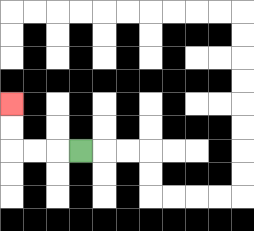{'start': '[3, 6]', 'end': '[0, 4]', 'path_directions': 'L,L,L,U,U', 'path_coordinates': '[[3, 6], [2, 6], [1, 6], [0, 6], [0, 5], [0, 4]]'}